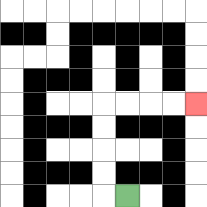{'start': '[5, 8]', 'end': '[8, 4]', 'path_directions': 'L,U,U,U,U,R,R,R,R', 'path_coordinates': '[[5, 8], [4, 8], [4, 7], [4, 6], [4, 5], [4, 4], [5, 4], [6, 4], [7, 4], [8, 4]]'}